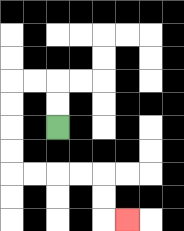{'start': '[2, 5]', 'end': '[5, 9]', 'path_directions': 'U,U,L,L,D,D,D,D,R,R,R,R,D,D,R', 'path_coordinates': '[[2, 5], [2, 4], [2, 3], [1, 3], [0, 3], [0, 4], [0, 5], [0, 6], [0, 7], [1, 7], [2, 7], [3, 7], [4, 7], [4, 8], [4, 9], [5, 9]]'}